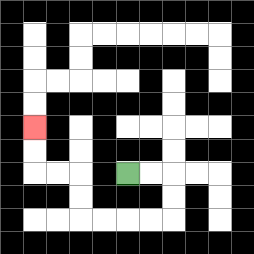{'start': '[5, 7]', 'end': '[1, 5]', 'path_directions': 'R,R,D,D,L,L,L,L,U,U,L,L,U,U', 'path_coordinates': '[[5, 7], [6, 7], [7, 7], [7, 8], [7, 9], [6, 9], [5, 9], [4, 9], [3, 9], [3, 8], [3, 7], [2, 7], [1, 7], [1, 6], [1, 5]]'}